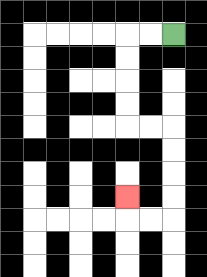{'start': '[7, 1]', 'end': '[5, 8]', 'path_directions': 'L,L,D,D,D,D,R,R,D,D,D,D,L,L,U', 'path_coordinates': '[[7, 1], [6, 1], [5, 1], [5, 2], [5, 3], [5, 4], [5, 5], [6, 5], [7, 5], [7, 6], [7, 7], [7, 8], [7, 9], [6, 9], [5, 9], [5, 8]]'}